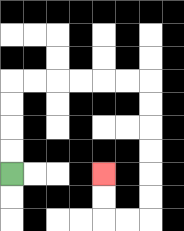{'start': '[0, 7]', 'end': '[4, 7]', 'path_directions': 'U,U,U,U,R,R,R,R,R,R,D,D,D,D,D,D,L,L,U,U', 'path_coordinates': '[[0, 7], [0, 6], [0, 5], [0, 4], [0, 3], [1, 3], [2, 3], [3, 3], [4, 3], [5, 3], [6, 3], [6, 4], [6, 5], [6, 6], [6, 7], [6, 8], [6, 9], [5, 9], [4, 9], [4, 8], [4, 7]]'}